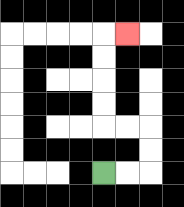{'start': '[4, 7]', 'end': '[5, 1]', 'path_directions': 'R,R,U,U,L,L,U,U,U,U,R', 'path_coordinates': '[[4, 7], [5, 7], [6, 7], [6, 6], [6, 5], [5, 5], [4, 5], [4, 4], [4, 3], [4, 2], [4, 1], [5, 1]]'}